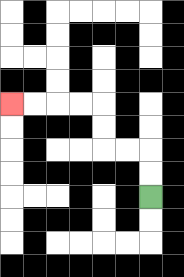{'start': '[6, 8]', 'end': '[0, 4]', 'path_directions': 'U,U,L,L,U,U,L,L,L,L', 'path_coordinates': '[[6, 8], [6, 7], [6, 6], [5, 6], [4, 6], [4, 5], [4, 4], [3, 4], [2, 4], [1, 4], [0, 4]]'}